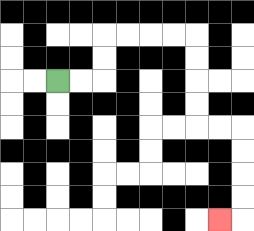{'start': '[2, 3]', 'end': '[9, 9]', 'path_directions': 'R,R,U,U,R,R,R,R,D,D,D,D,R,R,D,D,D,D,L', 'path_coordinates': '[[2, 3], [3, 3], [4, 3], [4, 2], [4, 1], [5, 1], [6, 1], [7, 1], [8, 1], [8, 2], [8, 3], [8, 4], [8, 5], [9, 5], [10, 5], [10, 6], [10, 7], [10, 8], [10, 9], [9, 9]]'}